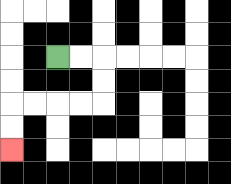{'start': '[2, 2]', 'end': '[0, 6]', 'path_directions': 'R,R,D,D,L,L,L,L,D,D', 'path_coordinates': '[[2, 2], [3, 2], [4, 2], [4, 3], [4, 4], [3, 4], [2, 4], [1, 4], [0, 4], [0, 5], [0, 6]]'}